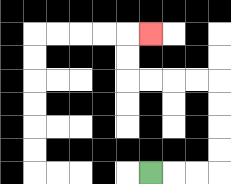{'start': '[6, 7]', 'end': '[6, 1]', 'path_directions': 'R,R,R,U,U,U,U,L,L,L,L,U,U,R', 'path_coordinates': '[[6, 7], [7, 7], [8, 7], [9, 7], [9, 6], [9, 5], [9, 4], [9, 3], [8, 3], [7, 3], [6, 3], [5, 3], [5, 2], [5, 1], [6, 1]]'}